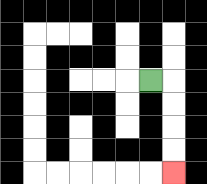{'start': '[6, 3]', 'end': '[7, 7]', 'path_directions': 'R,D,D,D,D', 'path_coordinates': '[[6, 3], [7, 3], [7, 4], [7, 5], [7, 6], [7, 7]]'}